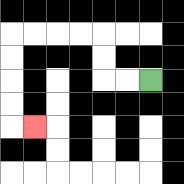{'start': '[6, 3]', 'end': '[1, 5]', 'path_directions': 'L,L,U,U,L,L,L,L,D,D,D,D,R', 'path_coordinates': '[[6, 3], [5, 3], [4, 3], [4, 2], [4, 1], [3, 1], [2, 1], [1, 1], [0, 1], [0, 2], [0, 3], [0, 4], [0, 5], [1, 5]]'}